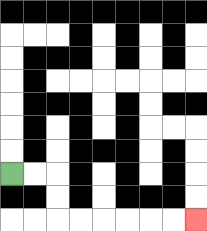{'start': '[0, 7]', 'end': '[8, 9]', 'path_directions': 'R,R,D,D,R,R,R,R,R,R', 'path_coordinates': '[[0, 7], [1, 7], [2, 7], [2, 8], [2, 9], [3, 9], [4, 9], [5, 9], [6, 9], [7, 9], [8, 9]]'}